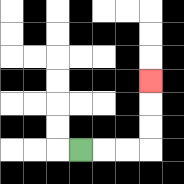{'start': '[3, 6]', 'end': '[6, 3]', 'path_directions': 'R,R,R,U,U,U', 'path_coordinates': '[[3, 6], [4, 6], [5, 6], [6, 6], [6, 5], [6, 4], [6, 3]]'}